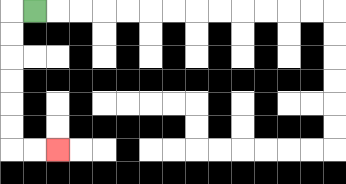{'start': '[1, 0]', 'end': '[2, 6]', 'path_directions': 'L,D,D,D,D,D,D,R,R', 'path_coordinates': '[[1, 0], [0, 0], [0, 1], [0, 2], [0, 3], [0, 4], [0, 5], [0, 6], [1, 6], [2, 6]]'}